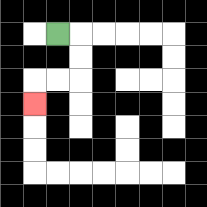{'start': '[2, 1]', 'end': '[1, 4]', 'path_directions': 'R,D,D,L,L,D', 'path_coordinates': '[[2, 1], [3, 1], [3, 2], [3, 3], [2, 3], [1, 3], [1, 4]]'}